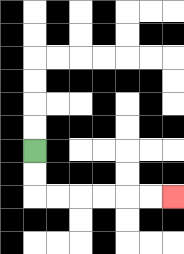{'start': '[1, 6]', 'end': '[7, 8]', 'path_directions': 'D,D,R,R,R,R,R,R', 'path_coordinates': '[[1, 6], [1, 7], [1, 8], [2, 8], [3, 8], [4, 8], [5, 8], [6, 8], [7, 8]]'}